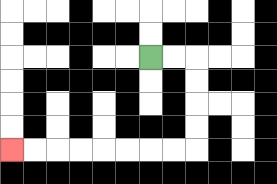{'start': '[6, 2]', 'end': '[0, 6]', 'path_directions': 'R,R,D,D,D,D,L,L,L,L,L,L,L,L', 'path_coordinates': '[[6, 2], [7, 2], [8, 2], [8, 3], [8, 4], [8, 5], [8, 6], [7, 6], [6, 6], [5, 6], [4, 6], [3, 6], [2, 6], [1, 6], [0, 6]]'}